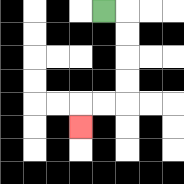{'start': '[4, 0]', 'end': '[3, 5]', 'path_directions': 'R,D,D,D,D,L,L,D', 'path_coordinates': '[[4, 0], [5, 0], [5, 1], [5, 2], [5, 3], [5, 4], [4, 4], [3, 4], [3, 5]]'}